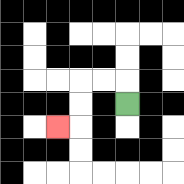{'start': '[5, 4]', 'end': '[2, 5]', 'path_directions': 'U,L,L,D,D,L', 'path_coordinates': '[[5, 4], [5, 3], [4, 3], [3, 3], [3, 4], [3, 5], [2, 5]]'}